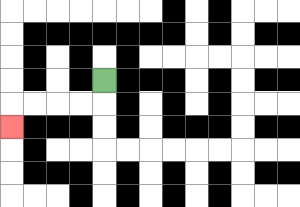{'start': '[4, 3]', 'end': '[0, 5]', 'path_directions': 'D,L,L,L,L,D', 'path_coordinates': '[[4, 3], [4, 4], [3, 4], [2, 4], [1, 4], [0, 4], [0, 5]]'}